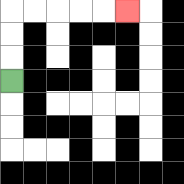{'start': '[0, 3]', 'end': '[5, 0]', 'path_directions': 'U,U,U,R,R,R,R,R', 'path_coordinates': '[[0, 3], [0, 2], [0, 1], [0, 0], [1, 0], [2, 0], [3, 0], [4, 0], [5, 0]]'}